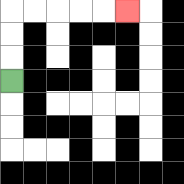{'start': '[0, 3]', 'end': '[5, 0]', 'path_directions': 'U,U,U,R,R,R,R,R', 'path_coordinates': '[[0, 3], [0, 2], [0, 1], [0, 0], [1, 0], [2, 0], [3, 0], [4, 0], [5, 0]]'}